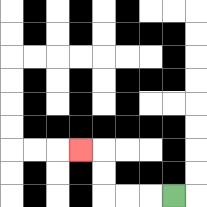{'start': '[7, 8]', 'end': '[3, 6]', 'path_directions': 'L,L,L,U,U,L', 'path_coordinates': '[[7, 8], [6, 8], [5, 8], [4, 8], [4, 7], [4, 6], [3, 6]]'}